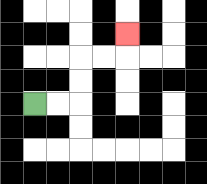{'start': '[1, 4]', 'end': '[5, 1]', 'path_directions': 'R,R,U,U,R,R,U', 'path_coordinates': '[[1, 4], [2, 4], [3, 4], [3, 3], [3, 2], [4, 2], [5, 2], [5, 1]]'}